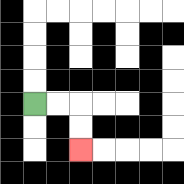{'start': '[1, 4]', 'end': '[3, 6]', 'path_directions': 'R,R,D,D', 'path_coordinates': '[[1, 4], [2, 4], [3, 4], [3, 5], [3, 6]]'}